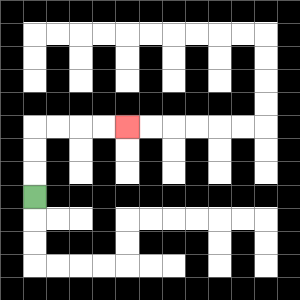{'start': '[1, 8]', 'end': '[5, 5]', 'path_directions': 'U,U,U,R,R,R,R', 'path_coordinates': '[[1, 8], [1, 7], [1, 6], [1, 5], [2, 5], [3, 5], [4, 5], [5, 5]]'}